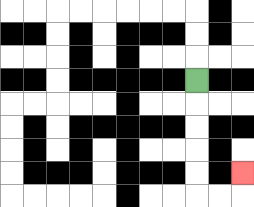{'start': '[8, 3]', 'end': '[10, 7]', 'path_directions': 'D,D,D,D,D,R,R,U', 'path_coordinates': '[[8, 3], [8, 4], [8, 5], [8, 6], [8, 7], [8, 8], [9, 8], [10, 8], [10, 7]]'}